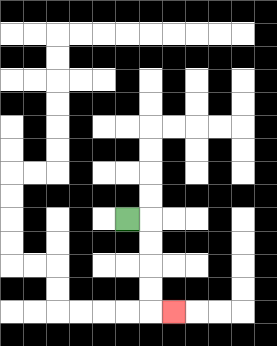{'start': '[5, 9]', 'end': '[7, 13]', 'path_directions': 'R,D,D,D,D,R', 'path_coordinates': '[[5, 9], [6, 9], [6, 10], [6, 11], [6, 12], [6, 13], [7, 13]]'}